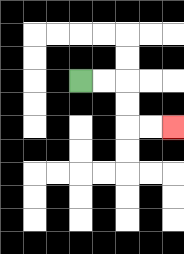{'start': '[3, 3]', 'end': '[7, 5]', 'path_directions': 'R,R,D,D,R,R', 'path_coordinates': '[[3, 3], [4, 3], [5, 3], [5, 4], [5, 5], [6, 5], [7, 5]]'}